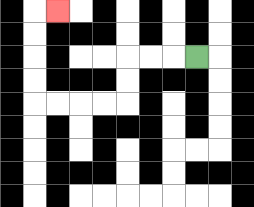{'start': '[8, 2]', 'end': '[2, 0]', 'path_directions': 'L,L,L,D,D,L,L,L,L,U,U,U,U,R', 'path_coordinates': '[[8, 2], [7, 2], [6, 2], [5, 2], [5, 3], [5, 4], [4, 4], [3, 4], [2, 4], [1, 4], [1, 3], [1, 2], [1, 1], [1, 0], [2, 0]]'}